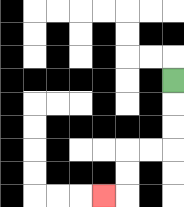{'start': '[7, 3]', 'end': '[4, 8]', 'path_directions': 'D,D,D,L,L,D,D,L', 'path_coordinates': '[[7, 3], [7, 4], [7, 5], [7, 6], [6, 6], [5, 6], [5, 7], [5, 8], [4, 8]]'}